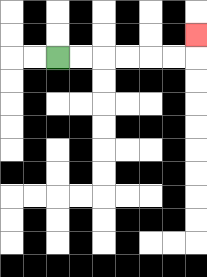{'start': '[2, 2]', 'end': '[8, 1]', 'path_directions': 'R,R,R,R,R,R,U', 'path_coordinates': '[[2, 2], [3, 2], [4, 2], [5, 2], [6, 2], [7, 2], [8, 2], [8, 1]]'}